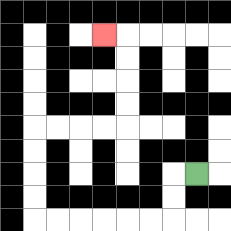{'start': '[8, 7]', 'end': '[4, 1]', 'path_directions': 'L,D,D,L,L,L,L,L,L,U,U,U,U,R,R,R,R,U,U,U,U,L', 'path_coordinates': '[[8, 7], [7, 7], [7, 8], [7, 9], [6, 9], [5, 9], [4, 9], [3, 9], [2, 9], [1, 9], [1, 8], [1, 7], [1, 6], [1, 5], [2, 5], [3, 5], [4, 5], [5, 5], [5, 4], [5, 3], [5, 2], [5, 1], [4, 1]]'}